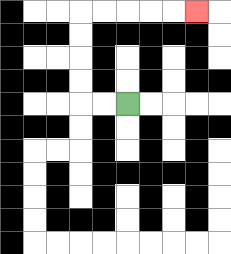{'start': '[5, 4]', 'end': '[8, 0]', 'path_directions': 'L,L,U,U,U,U,R,R,R,R,R', 'path_coordinates': '[[5, 4], [4, 4], [3, 4], [3, 3], [3, 2], [3, 1], [3, 0], [4, 0], [5, 0], [6, 0], [7, 0], [8, 0]]'}